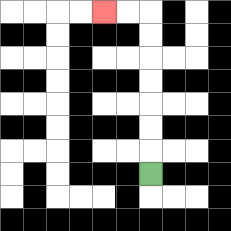{'start': '[6, 7]', 'end': '[4, 0]', 'path_directions': 'U,U,U,U,U,U,U,L,L', 'path_coordinates': '[[6, 7], [6, 6], [6, 5], [6, 4], [6, 3], [6, 2], [6, 1], [6, 0], [5, 0], [4, 0]]'}